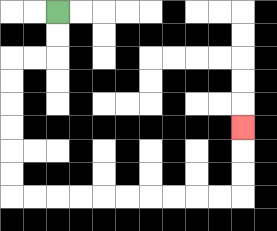{'start': '[2, 0]', 'end': '[10, 5]', 'path_directions': 'D,D,L,L,D,D,D,D,D,D,R,R,R,R,R,R,R,R,R,R,U,U,U', 'path_coordinates': '[[2, 0], [2, 1], [2, 2], [1, 2], [0, 2], [0, 3], [0, 4], [0, 5], [0, 6], [0, 7], [0, 8], [1, 8], [2, 8], [3, 8], [4, 8], [5, 8], [6, 8], [7, 8], [8, 8], [9, 8], [10, 8], [10, 7], [10, 6], [10, 5]]'}